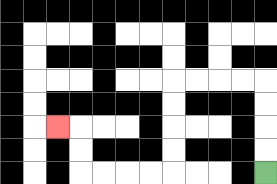{'start': '[11, 7]', 'end': '[2, 5]', 'path_directions': 'U,U,U,U,L,L,L,L,D,D,D,D,L,L,L,L,U,U,L', 'path_coordinates': '[[11, 7], [11, 6], [11, 5], [11, 4], [11, 3], [10, 3], [9, 3], [8, 3], [7, 3], [7, 4], [7, 5], [7, 6], [7, 7], [6, 7], [5, 7], [4, 7], [3, 7], [3, 6], [3, 5], [2, 5]]'}